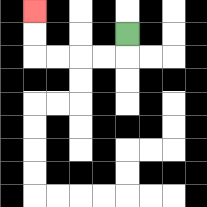{'start': '[5, 1]', 'end': '[1, 0]', 'path_directions': 'D,L,L,L,L,U,U', 'path_coordinates': '[[5, 1], [5, 2], [4, 2], [3, 2], [2, 2], [1, 2], [1, 1], [1, 0]]'}